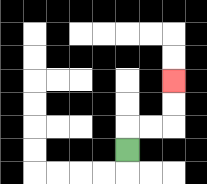{'start': '[5, 6]', 'end': '[7, 3]', 'path_directions': 'U,R,R,U,U', 'path_coordinates': '[[5, 6], [5, 5], [6, 5], [7, 5], [7, 4], [7, 3]]'}